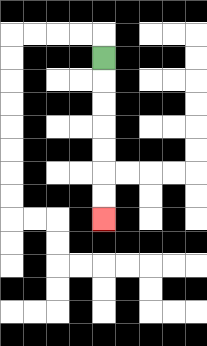{'start': '[4, 2]', 'end': '[4, 9]', 'path_directions': 'D,D,D,D,D,D,D', 'path_coordinates': '[[4, 2], [4, 3], [4, 4], [4, 5], [4, 6], [4, 7], [4, 8], [4, 9]]'}